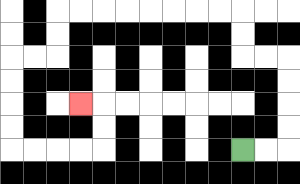{'start': '[10, 6]', 'end': '[3, 4]', 'path_directions': 'R,R,U,U,U,U,L,L,U,U,L,L,L,L,L,L,L,L,D,D,L,L,D,D,D,D,R,R,R,R,U,U,L', 'path_coordinates': '[[10, 6], [11, 6], [12, 6], [12, 5], [12, 4], [12, 3], [12, 2], [11, 2], [10, 2], [10, 1], [10, 0], [9, 0], [8, 0], [7, 0], [6, 0], [5, 0], [4, 0], [3, 0], [2, 0], [2, 1], [2, 2], [1, 2], [0, 2], [0, 3], [0, 4], [0, 5], [0, 6], [1, 6], [2, 6], [3, 6], [4, 6], [4, 5], [4, 4], [3, 4]]'}